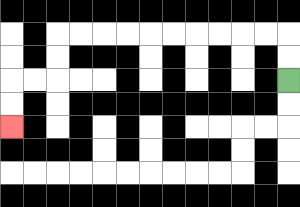{'start': '[12, 3]', 'end': '[0, 5]', 'path_directions': 'U,U,L,L,L,L,L,L,L,L,L,L,D,D,L,L,D,D', 'path_coordinates': '[[12, 3], [12, 2], [12, 1], [11, 1], [10, 1], [9, 1], [8, 1], [7, 1], [6, 1], [5, 1], [4, 1], [3, 1], [2, 1], [2, 2], [2, 3], [1, 3], [0, 3], [0, 4], [0, 5]]'}